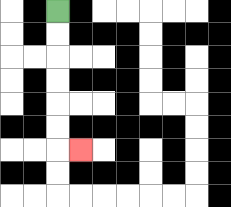{'start': '[2, 0]', 'end': '[3, 6]', 'path_directions': 'D,D,D,D,D,D,R', 'path_coordinates': '[[2, 0], [2, 1], [2, 2], [2, 3], [2, 4], [2, 5], [2, 6], [3, 6]]'}